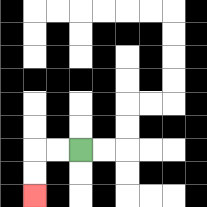{'start': '[3, 6]', 'end': '[1, 8]', 'path_directions': 'L,L,D,D', 'path_coordinates': '[[3, 6], [2, 6], [1, 6], [1, 7], [1, 8]]'}